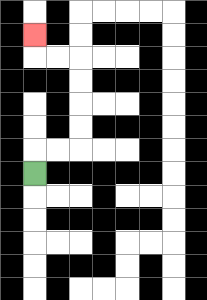{'start': '[1, 7]', 'end': '[1, 1]', 'path_directions': 'U,R,R,U,U,U,U,L,L,U', 'path_coordinates': '[[1, 7], [1, 6], [2, 6], [3, 6], [3, 5], [3, 4], [3, 3], [3, 2], [2, 2], [1, 2], [1, 1]]'}